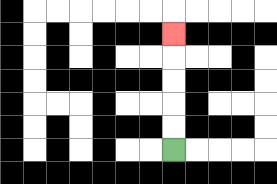{'start': '[7, 6]', 'end': '[7, 1]', 'path_directions': 'U,U,U,U,U', 'path_coordinates': '[[7, 6], [7, 5], [7, 4], [7, 3], [7, 2], [7, 1]]'}